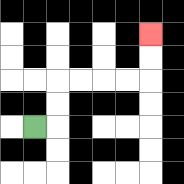{'start': '[1, 5]', 'end': '[6, 1]', 'path_directions': 'R,U,U,R,R,R,R,U,U', 'path_coordinates': '[[1, 5], [2, 5], [2, 4], [2, 3], [3, 3], [4, 3], [5, 3], [6, 3], [6, 2], [6, 1]]'}